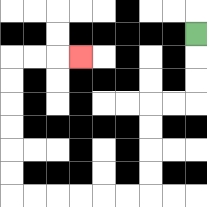{'start': '[8, 1]', 'end': '[3, 2]', 'path_directions': 'D,D,D,L,L,D,D,D,D,L,L,L,L,L,L,U,U,U,U,U,U,R,R,R', 'path_coordinates': '[[8, 1], [8, 2], [8, 3], [8, 4], [7, 4], [6, 4], [6, 5], [6, 6], [6, 7], [6, 8], [5, 8], [4, 8], [3, 8], [2, 8], [1, 8], [0, 8], [0, 7], [0, 6], [0, 5], [0, 4], [0, 3], [0, 2], [1, 2], [2, 2], [3, 2]]'}